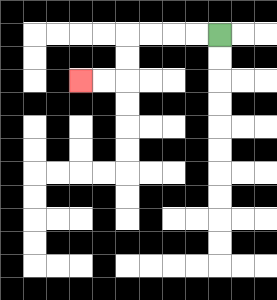{'start': '[9, 1]', 'end': '[3, 3]', 'path_directions': 'L,L,L,L,D,D,L,L', 'path_coordinates': '[[9, 1], [8, 1], [7, 1], [6, 1], [5, 1], [5, 2], [5, 3], [4, 3], [3, 3]]'}